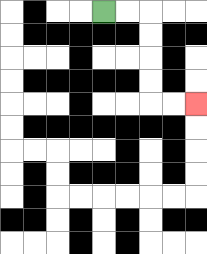{'start': '[4, 0]', 'end': '[8, 4]', 'path_directions': 'R,R,D,D,D,D,R,R', 'path_coordinates': '[[4, 0], [5, 0], [6, 0], [6, 1], [6, 2], [6, 3], [6, 4], [7, 4], [8, 4]]'}